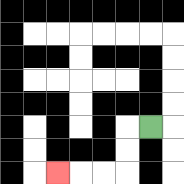{'start': '[6, 5]', 'end': '[2, 7]', 'path_directions': 'L,D,D,L,L,L', 'path_coordinates': '[[6, 5], [5, 5], [5, 6], [5, 7], [4, 7], [3, 7], [2, 7]]'}